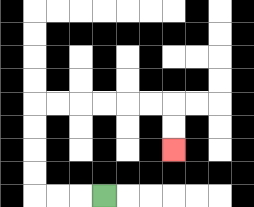{'start': '[4, 8]', 'end': '[7, 6]', 'path_directions': 'L,L,L,U,U,U,U,R,R,R,R,R,R,D,D', 'path_coordinates': '[[4, 8], [3, 8], [2, 8], [1, 8], [1, 7], [1, 6], [1, 5], [1, 4], [2, 4], [3, 4], [4, 4], [5, 4], [6, 4], [7, 4], [7, 5], [7, 6]]'}